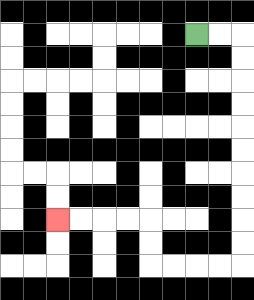{'start': '[8, 1]', 'end': '[2, 9]', 'path_directions': 'R,R,D,D,D,D,D,D,D,D,D,D,L,L,L,L,U,U,L,L,L,L', 'path_coordinates': '[[8, 1], [9, 1], [10, 1], [10, 2], [10, 3], [10, 4], [10, 5], [10, 6], [10, 7], [10, 8], [10, 9], [10, 10], [10, 11], [9, 11], [8, 11], [7, 11], [6, 11], [6, 10], [6, 9], [5, 9], [4, 9], [3, 9], [2, 9]]'}